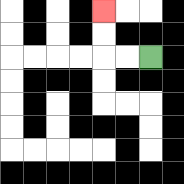{'start': '[6, 2]', 'end': '[4, 0]', 'path_directions': 'L,L,U,U', 'path_coordinates': '[[6, 2], [5, 2], [4, 2], [4, 1], [4, 0]]'}